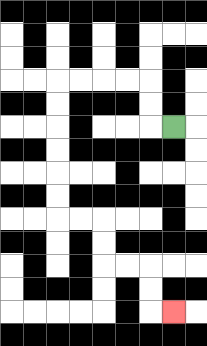{'start': '[7, 5]', 'end': '[7, 13]', 'path_directions': 'L,U,U,L,L,L,L,D,D,D,D,D,D,R,R,D,D,R,R,D,D,R', 'path_coordinates': '[[7, 5], [6, 5], [6, 4], [6, 3], [5, 3], [4, 3], [3, 3], [2, 3], [2, 4], [2, 5], [2, 6], [2, 7], [2, 8], [2, 9], [3, 9], [4, 9], [4, 10], [4, 11], [5, 11], [6, 11], [6, 12], [6, 13], [7, 13]]'}